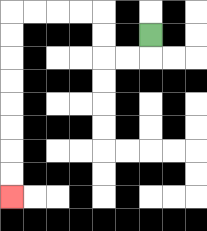{'start': '[6, 1]', 'end': '[0, 8]', 'path_directions': 'D,L,L,U,U,L,L,L,L,D,D,D,D,D,D,D,D', 'path_coordinates': '[[6, 1], [6, 2], [5, 2], [4, 2], [4, 1], [4, 0], [3, 0], [2, 0], [1, 0], [0, 0], [0, 1], [0, 2], [0, 3], [0, 4], [0, 5], [0, 6], [0, 7], [0, 8]]'}